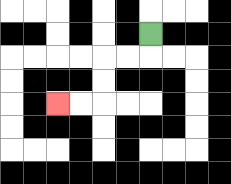{'start': '[6, 1]', 'end': '[2, 4]', 'path_directions': 'D,L,L,D,D,L,L', 'path_coordinates': '[[6, 1], [6, 2], [5, 2], [4, 2], [4, 3], [4, 4], [3, 4], [2, 4]]'}